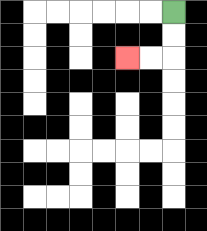{'start': '[7, 0]', 'end': '[5, 2]', 'path_directions': 'D,D,L,L', 'path_coordinates': '[[7, 0], [7, 1], [7, 2], [6, 2], [5, 2]]'}